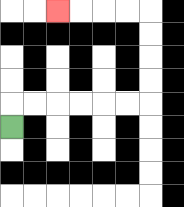{'start': '[0, 5]', 'end': '[2, 0]', 'path_directions': 'U,R,R,R,R,R,R,U,U,U,U,L,L,L,L', 'path_coordinates': '[[0, 5], [0, 4], [1, 4], [2, 4], [3, 4], [4, 4], [5, 4], [6, 4], [6, 3], [6, 2], [6, 1], [6, 0], [5, 0], [4, 0], [3, 0], [2, 0]]'}